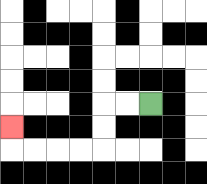{'start': '[6, 4]', 'end': '[0, 5]', 'path_directions': 'L,L,D,D,L,L,L,L,U', 'path_coordinates': '[[6, 4], [5, 4], [4, 4], [4, 5], [4, 6], [3, 6], [2, 6], [1, 6], [0, 6], [0, 5]]'}